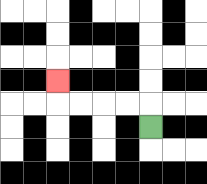{'start': '[6, 5]', 'end': '[2, 3]', 'path_directions': 'U,L,L,L,L,U', 'path_coordinates': '[[6, 5], [6, 4], [5, 4], [4, 4], [3, 4], [2, 4], [2, 3]]'}